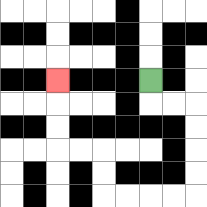{'start': '[6, 3]', 'end': '[2, 3]', 'path_directions': 'D,R,R,D,D,D,D,L,L,L,L,U,U,L,L,U,U,U', 'path_coordinates': '[[6, 3], [6, 4], [7, 4], [8, 4], [8, 5], [8, 6], [8, 7], [8, 8], [7, 8], [6, 8], [5, 8], [4, 8], [4, 7], [4, 6], [3, 6], [2, 6], [2, 5], [2, 4], [2, 3]]'}